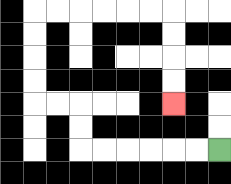{'start': '[9, 6]', 'end': '[7, 4]', 'path_directions': 'L,L,L,L,L,L,U,U,L,L,U,U,U,U,R,R,R,R,R,R,D,D,D,D', 'path_coordinates': '[[9, 6], [8, 6], [7, 6], [6, 6], [5, 6], [4, 6], [3, 6], [3, 5], [3, 4], [2, 4], [1, 4], [1, 3], [1, 2], [1, 1], [1, 0], [2, 0], [3, 0], [4, 0], [5, 0], [6, 0], [7, 0], [7, 1], [7, 2], [7, 3], [7, 4]]'}